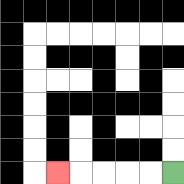{'start': '[7, 7]', 'end': '[2, 7]', 'path_directions': 'L,L,L,L,L', 'path_coordinates': '[[7, 7], [6, 7], [5, 7], [4, 7], [3, 7], [2, 7]]'}